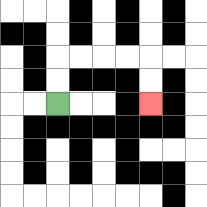{'start': '[2, 4]', 'end': '[6, 4]', 'path_directions': 'U,U,R,R,R,R,D,D', 'path_coordinates': '[[2, 4], [2, 3], [2, 2], [3, 2], [4, 2], [5, 2], [6, 2], [6, 3], [6, 4]]'}